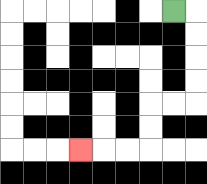{'start': '[7, 0]', 'end': '[3, 6]', 'path_directions': 'R,D,D,D,D,L,L,D,D,L,L,L', 'path_coordinates': '[[7, 0], [8, 0], [8, 1], [8, 2], [8, 3], [8, 4], [7, 4], [6, 4], [6, 5], [6, 6], [5, 6], [4, 6], [3, 6]]'}